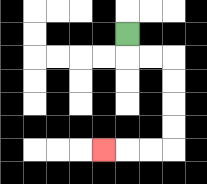{'start': '[5, 1]', 'end': '[4, 6]', 'path_directions': 'D,R,R,D,D,D,D,L,L,L', 'path_coordinates': '[[5, 1], [5, 2], [6, 2], [7, 2], [7, 3], [7, 4], [7, 5], [7, 6], [6, 6], [5, 6], [4, 6]]'}